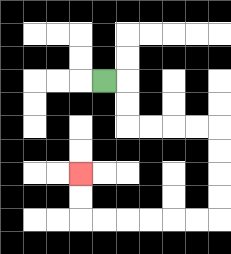{'start': '[4, 3]', 'end': '[3, 7]', 'path_directions': 'R,D,D,R,R,R,R,D,D,D,D,L,L,L,L,L,L,U,U', 'path_coordinates': '[[4, 3], [5, 3], [5, 4], [5, 5], [6, 5], [7, 5], [8, 5], [9, 5], [9, 6], [9, 7], [9, 8], [9, 9], [8, 9], [7, 9], [6, 9], [5, 9], [4, 9], [3, 9], [3, 8], [3, 7]]'}